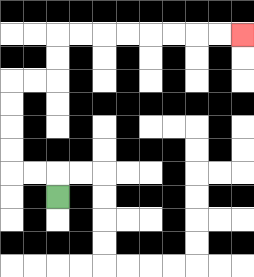{'start': '[2, 8]', 'end': '[10, 1]', 'path_directions': 'U,L,L,U,U,U,U,R,R,U,U,R,R,R,R,R,R,R,R', 'path_coordinates': '[[2, 8], [2, 7], [1, 7], [0, 7], [0, 6], [0, 5], [0, 4], [0, 3], [1, 3], [2, 3], [2, 2], [2, 1], [3, 1], [4, 1], [5, 1], [6, 1], [7, 1], [8, 1], [9, 1], [10, 1]]'}